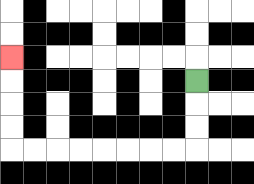{'start': '[8, 3]', 'end': '[0, 2]', 'path_directions': 'D,D,D,L,L,L,L,L,L,L,L,U,U,U,U', 'path_coordinates': '[[8, 3], [8, 4], [8, 5], [8, 6], [7, 6], [6, 6], [5, 6], [4, 6], [3, 6], [2, 6], [1, 6], [0, 6], [0, 5], [0, 4], [0, 3], [0, 2]]'}